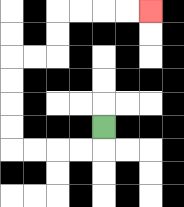{'start': '[4, 5]', 'end': '[6, 0]', 'path_directions': 'D,L,L,L,L,U,U,U,U,R,R,U,U,R,R,R,R', 'path_coordinates': '[[4, 5], [4, 6], [3, 6], [2, 6], [1, 6], [0, 6], [0, 5], [0, 4], [0, 3], [0, 2], [1, 2], [2, 2], [2, 1], [2, 0], [3, 0], [4, 0], [5, 0], [6, 0]]'}